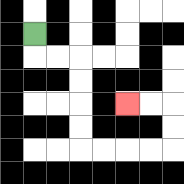{'start': '[1, 1]', 'end': '[5, 4]', 'path_directions': 'D,R,R,D,D,D,D,R,R,R,R,U,U,L,L', 'path_coordinates': '[[1, 1], [1, 2], [2, 2], [3, 2], [3, 3], [3, 4], [3, 5], [3, 6], [4, 6], [5, 6], [6, 6], [7, 6], [7, 5], [7, 4], [6, 4], [5, 4]]'}